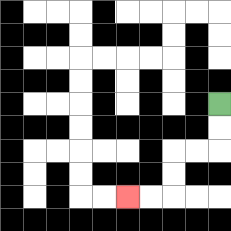{'start': '[9, 4]', 'end': '[5, 8]', 'path_directions': 'D,D,L,L,D,D,L,L', 'path_coordinates': '[[9, 4], [9, 5], [9, 6], [8, 6], [7, 6], [7, 7], [7, 8], [6, 8], [5, 8]]'}